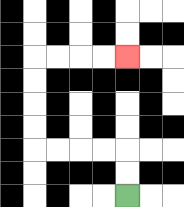{'start': '[5, 8]', 'end': '[5, 2]', 'path_directions': 'U,U,L,L,L,L,U,U,U,U,R,R,R,R', 'path_coordinates': '[[5, 8], [5, 7], [5, 6], [4, 6], [3, 6], [2, 6], [1, 6], [1, 5], [1, 4], [1, 3], [1, 2], [2, 2], [3, 2], [4, 2], [5, 2]]'}